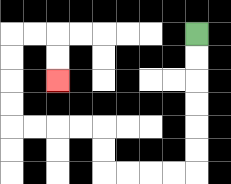{'start': '[8, 1]', 'end': '[2, 3]', 'path_directions': 'D,D,D,D,D,D,L,L,L,L,U,U,L,L,L,L,U,U,U,U,R,R,D,D', 'path_coordinates': '[[8, 1], [8, 2], [8, 3], [8, 4], [8, 5], [8, 6], [8, 7], [7, 7], [6, 7], [5, 7], [4, 7], [4, 6], [4, 5], [3, 5], [2, 5], [1, 5], [0, 5], [0, 4], [0, 3], [0, 2], [0, 1], [1, 1], [2, 1], [2, 2], [2, 3]]'}